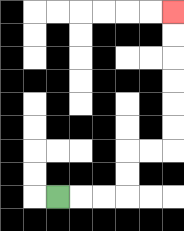{'start': '[2, 8]', 'end': '[7, 0]', 'path_directions': 'R,R,R,U,U,R,R,U,U,U,U,U,U', 'path_coordinates': '[[2, 8], [3, 8], [4, 8], [5, 8], [5, 7], [5, 6], [6, 6], [7, 6], [7, 5], [7, 4], [7, 3], [7, 2], [7, 1], [7, 0]]'}